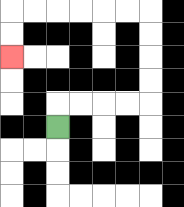{'start': '[2, 5]', 'end': '[0, 2]', 'path_directions': 'U,R,R,R,R,U,U,U,U,L,L,L,L,L,L,D,D', 'path_coordinates': '[[2, 5], [2, 4], [3, 4], [4, 4], [5, 4], [6, 4], [6, 3], [6, 2], [6, 1], [6, 0], [5, 0], [4, 0], [3, 0], [2, 0], [1, 0], [0, 0], [0, 1], [0, 2]]'}